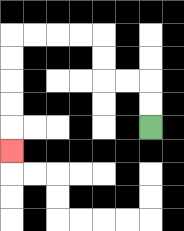{'start': '[6, 5]', 'end': '[0, 6]', 'path_directions': 'U,U,L,L,U,U,L,L,L,L,D,D,D,D,D', 'path_coordinates': '[[6, 5], [6, 4], [6, 3], [5, 3], [4, 3], [4, 2], [4, 1], [3, 1], [2, 1], [1, 1], [0, 1], [0, 2], [0, 3], [0, 4], [0, 5], [0, 6]]'}